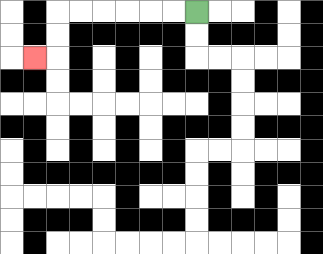{'start': '[8, 0]', 'end': '[1, 2]', 'path_directions': 'L,L,L,L,L,L,D,D,L', 'path_coordinates': '[[8, 0], [7, 0], [6, 0], [5, 0], [4, 0], [3, 0], [2, 0], [2, 1], [2, 2], [1, 2]]'}